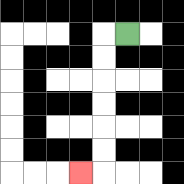{'start': '[5, 1]', 'end': '[3, 7]', 'path_directions': 'L,D,D,D,D,D,D,L', 'path_coordinates': '[[5, 1], [4, 1], [4, 2], [4, 3], [4, 4], [4, 5], [4, 6], [4, 7], [3, 7]]'}